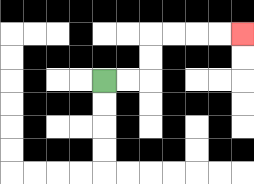{'start': '[4, 3]', 'end': '[10, 1]', 'path_directions': 'R,R,U,U,R,R,R,R', 'path_coordinates': '[[4, 3], [5, 3], [6, 3], [6, 2], [6, 1], [7, 1], [8, 1], [9, 1], [10, 1]]'}